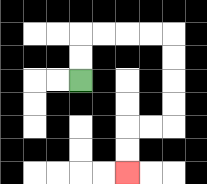{'start': '[3, 3]', 'end': '[5, 7]', 'path_directions': 'U,U,R,R,R,R,D,D,D,D,L,L,D,D', 'path_coordinates': '[[3, 3], [3, 2], [3, 1], [4, 1], [5, 1], [6, 1], [7, 1], [7, 2], [7, 3], [7, 4], [7, 5], [6, 5], [5, 5], [5, 6], [5, 7]]'}